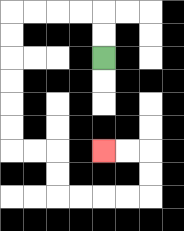{'start': '[4, 2]', 'end': '[4, 6]', 'path_directions': 'U,U,L,L,L,L,D,D,D,D,D,D,R,R,D,D,R,R,R,R,U,U,L,L', 'path_coordinates': '[[4, 2], [4, 1], [4, 0], [3, 0], [2, 0], [1, 0], [0, 0], [0, 1], [0, 2], [0, 3], [0, 4], [0, 5], [0, 6], [1, 6], [2, 6], [2, 7], [2, 8], [3, 8], [4, 8], [5, 8], [6, 8], [6, 7], [6, 6], [5, 6], [4, 6]]'}